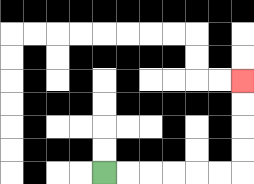{'start': '[4, 7]', 'end': '[10, 3]', 'path_directions': 'R,R,R,R,R,R,U,U,U,U', 'path_coordinates': '[[4, 7], [5, 7], [6, 7], [7, 7], [8, 7], [9, 7], [10, 7], [10, 6], [10, 5], [10, 4], [10, 3]]'}